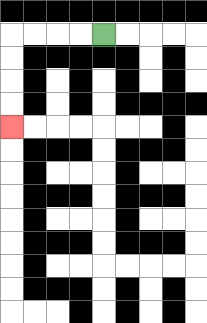{'start': '[4, 1]', 'end': '[0, 5]', 'path_directions': 'L,L,L,L,D,D,D,D', 'path_coordinates': '[[4, 1], [3, 1], [2, 1], [1, 1], [0, 1], [0, 2], [0, 3], [0, 4], [0, 5]]'}